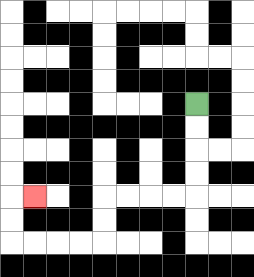{'start': '[8, 4]', 'end': '[1, 8]', 'path_directions': 'D,D,D,D,L,L,L,L,D,D,L,L,L,L,U,U,R', 'path_coordinates': '[[8, 4], [8, 5], [8, 6], [8, 7], [8, 8], [7, 8], [6, 8], [5, 8], [4, 8], [4, 9], [4, 10], [3, 10], [2, 10], [1, 10], [0, 10], [0, 9], [0, 8], [1, 8]]'}